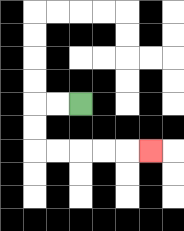{'start': '[3, 4]', 'end': '[6, 6]', 'path_directions': 'L,L,D,D,R,R,R,R,R', 'path_coordinates': '[[3, 4], [2, 4], [1, 4], [1, 5], [1, 6], [2, 6], [3, 6], [4, 6], [5, 6], [6, 6]]'}